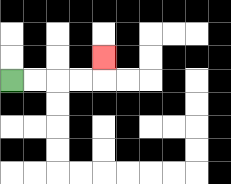{'start': '[0, 3]', 'end': '[4, 2]', 'path_directions': 'R,R,R,R,U', 'path_coordinates': '[[0, 3], [1, 3], [2, 3], [3, 3], [4, 3], [4, 2]]'}